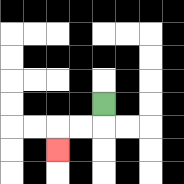{'start': '[4, 4]', 'end': '[2, 6]', 'path_directions': 'D,L,L,D', 'path_coordinates': '[[4, 4], [4, 5], [3, 5], [2, 5], [2, 6]]'}